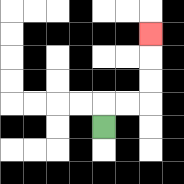{'start': '[4, 5]', 'end': '[6, 1]', 'path_directions': 'U,R,R,U,U,U', 'path_coordinates': '[[4, 5], [4, 4], [5, 4], [6, 4], [6, 3], [6, 2], [6, 1]]'}